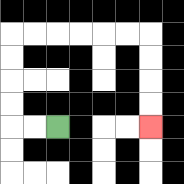{'start': '[2, 5]', 'end': '[6, 5]', 'path_directions': 'L,L,U,U,U,U,R,R,R,R,R,R,D,D,D,D', 'path_coordinates': '[[2, 5], [1, 5], [0, 5], [0, 4], [0, 3], [0, 2], [0, 1], [1, 1], [2, 1], [3, 1], [4, 1], [5, 1], [6, 1], [6, 2], [6, 3], [6, 4], [6, 5]]'}